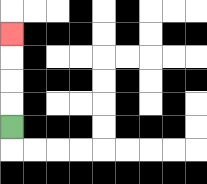{'start': '[0, 5]', 'end': '[0, 1]', 'path_directions': 'U,U,U,U', 'path_coordinates': '[[0, 5], [0, 4], [0, 3], [0, 2], [0, 1]]'}